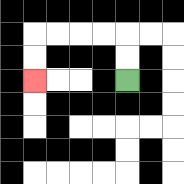{'start': '[5, 3]', 'end': '[1, 3]', 'path_directions': 'U,U,L,L,L,L,D,D', 'path_coordinates': '[[5, 3], [5, 2], [5, 1], [4, 1], [3, 1], [2, 1], [1, 1], [1, 2], [1, 3]]'}